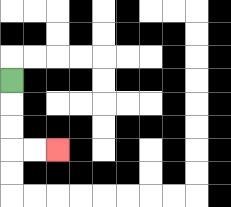{'start': '[0, 3]', 'end': '[2, 6]', 'path_directions': 'D,D,D,R,R', 'path_coordinates': '[[0, 3], [0, 4], [0, 5], [0, 6], [1, 6], [2, 6]]'}